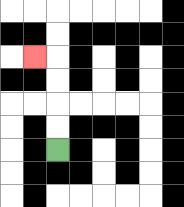{'start': '[2, 6]', 'end': '[1, 2]', 'path_directions': 'U,U,U,U,L', 'path_coordinates': '[[2, 6], [2, 5], [2, 4], [2, 3], [2, 2], [1, 2]]'}